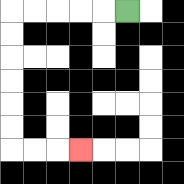{'start': '[5, 0]', 'end': '[3, 6]', 'path_directions': 'L,L,L,L,L,D,D,D,D,D,D,R,R,R', 'path_coordinates': '[[5, 0], [4, 0], [3, 0], [2, 0], [1, 0], [0, 0], [0, 1], [0, 2], [0, 3], [0, 4], [0, 5], [0, 6], [1, 6], [2, 6], [3, 6]]'}